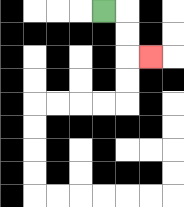{'start': '[4, 0]', 'end': '[6, 2]', 'path_directions': 'R,D,D,R', 'path_coordinates': '[[4, 0], [5, 0], [5, 1], [5, 2], [6, 2]]'}